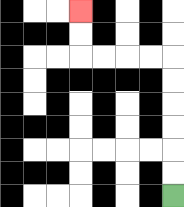{'start': '[7, 8]', 'end': '[3, 0]', 'path_directions': 'U,U,U,U,U,U,L,L,L,L,U,U', 'path_coordinates': '[[7, 8], [7, 7], [7, 6], [7, 5], [7, 4], [7, 3], [7, 2], [6, 2], [5, 2], [4, 2], [3, 2], [3, 1], [3, 0]]'}